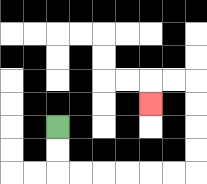{'start': '[2, 5]', 'end': '[6, 4]', 'path_directions': 'D,D,R,R,R,R,R,R,U,U,U,U,L,L,D', 'path_coordinates': '[[2, 5], [2, 6], [2, 7], [3, 7], [4, 7], [5, 7], [6, 7], [7, 7], [8, 7], [8, 6], [8, 5], [8, 4], [8, 3], [7, 3], [6, 3], [6, 4]]'}